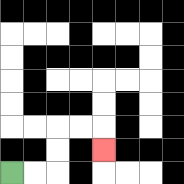{'start': '[0, 7]', 'end': '[4, 6]', 'path_directions': 'R,R,U,U,R,R,D', 'path_coordinates': '[[0, 7], [1, 7], [2, 7], [2, 6], [2, 5], [3, 5], [4, 5], [4, 6]]'}